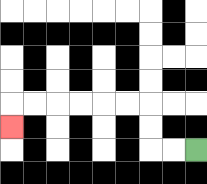{'start': '[8, 6]', 'end': '[0, 5]', 'path_directions': 'L,L,U,U,L,L,L,L,L,L,D', 'path_coordinates': '[[8, 6], [7, 6], [6, 6], [6, 5], [6, 4], [5, 4], [4, 4], [3, 4], [2, 4], [1, 4], [0, 4], [0, 5]]'}